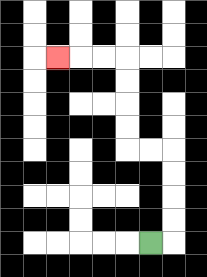{'start': '[6, 10]', 'end': '[2, 2]', 'path_directions': 'R,U,U,U,U,L,L,U,U,U,U,L,L,L', 'path_coordinates': '[[6, 10], [7, 10], [7, 9], [7, 8], [7, 7], [7, 6], [6, 6], [5, 6], [5, 5], [5, 4], [5, 3], [5, 2], [4, 2], [3, 2], [2, 2]]'}